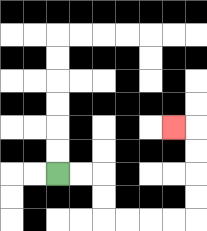{'start': '[2, 7]', 'end': '[7, 5]', 'path_directions': 'R,R,D,D,R,R,R,R,U,U,U,U,L', 'path_coordinates': '[[2, 7], [3, 7], [4, 7], [4, 8], [4, 9], [5, 9], [6, 9], [7, 9], [8, 9], [8, 8], [8, 7], [8, 6], [8, 5], [7, 5]]'}